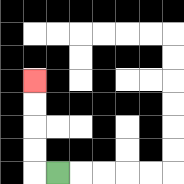{'start': '[2, 7]', 'end': '[1, 3]', 'path_directions': 'L,U,U,U,U', 'path_coordinates': '[[2, 7], [1, 7], [1, 6], [1, 5], [1, 4], [1, 3]]'}